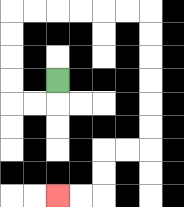{'start': '[2, 3]', 'end': '[2, 8]', 'path_directions': 'D,L,L,U,U,U,U,R,R,R,R,R,R,D,D,D,D,D,D,L,L,D,D,L,L', 'path_coordinates': '[[2, 3], [2, 4], [1, 4], [0, 4], [0, 3], [0, 2], [0, 1], [0, 0], [1, 0], [2, 0], [3, 0], [4, 0], [5, 0], [6, 0], [6, 1], [6, 2], [6, 3], [6, 4], [6, 5], [6, 6], [5, 6], [4, 6], [4, 7], [4, 8], [3, 8], [2, 8]]'}